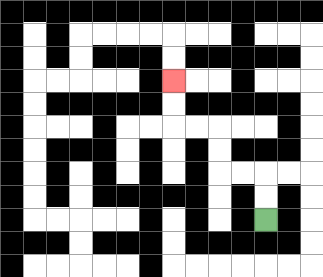{'start': '[11, 9]', 'end': '[7, 3]', 'path_directions': 'U,U,L,L,U,U,L,L,U,U', 'path_coordinates': '[[11, 9], [11, 8], [11, 7], [10, 7], [9, 7], [9, 6], [9, 5], [8, 5], [7, 5], [7, 4], [7, 3]]'}